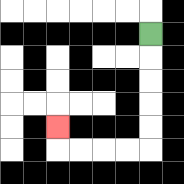{'start': '[6, 1]', 'end': '[2, 5]', 'path_directions': 'D,D,D,D,D,L,L,L,L,U', 'path_coordinates': '[[6, 1], [6, 2], [6, 3], [6, 4], [6, 5], [6, 6], [5, 6], [4, 6], [3, 6], [2, 6], [2, 5]]'}